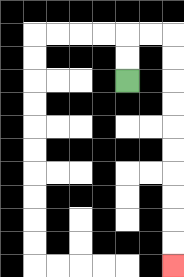{'start': '[5, 3]', 'end': '[7, 11]', 'path_directions': 'U,U,R,R,D,D,D,D,D,D,D,D,D,D', 'path_coordinates': '[[5, 3], [5, 2], [5, 1], [6, 1], [7, 1], [7, 2], [7, 3], [7, 4], [7, 5], [7, 6], [7, 7], [7, 8], [7, 9], [7, 10], [7, 11]]'}